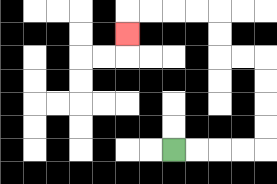{'start': '[7, 6]', 'end': '[5, 1]', 'path_directions': 'R,R,R,R,U,U,U,U,L,L,U,U,L,L,L,L,D', 'path_coordinates': '[[7, 6], [8, 6], [9, 6], [10, 6], [11, 6], [11, 5], [11, 4], [11, 3], [11, 2], [10, 2], [9, 2], [9, 1], [9, 0], [8, 0], [7, 0], [6, 0], [5, 0], [5, 1]]'}